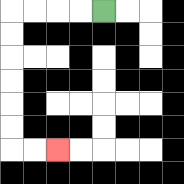{'start': '[4, 0]', 'end': '[2, 6]', 'path_directions': 'L,L,L,L,D,D,D,D,D,D,R,R', 'path_coordinates': '[[4, 0], [3, 0], [2, 0], [1, 0], [0, 0], [0, 1], [0, 2], [0, 3], [0, 4], [0, 5], [0, 6], [1, 6], [2, 6]]'}